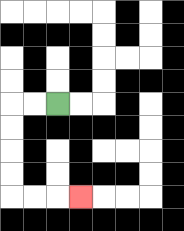{'start': '[2, 4]', 'end': '[3, 8]', 'path_directions': 'L,L,D,D,D,D,R,R,R', 'path_coordinates': '[[2, 4], [1, 4], [0, 4], [0, 5], [0, 6], [0, 7], [0, 8], [1, 8], [2, 8], [3, 8]]'}